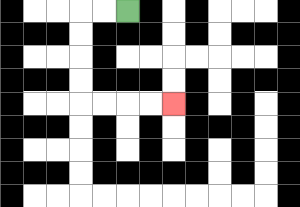{'start': '[5, 0]', 'end': '[7, 4]', 'path_directions': 'L,L,D,D,D,D,R,R,R,R', 'path_coordinates': '[[5, 0], [4, 0], [3, 0], [3, 1], [3, 2], [3, 3], [3, 4], [4, 4], [5, 4], [6, 4], [7, 4]]'}